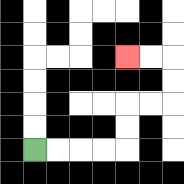{'start': '[1, 6]', 'end': '[5, 2]', 'path_directions': 'R,R,R,R,U,U,R,R,U,U,L,L', 'path_coordinates': '[[1, 6], [2, 6], [3, 6], [4, 6], [5, 6], [5, 5], [5, 4], [6, 4], [7, 4], [7, 3], [7, 2], [6, 2], [5, 2]]'}